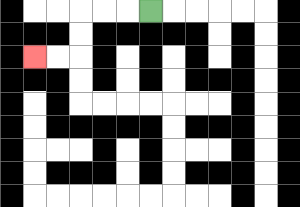{'start': '[6, 0]', 'end': '[1, 2]', 'path_directions': 'L,L,L,D,D,L,L', 'path_coordinates': '[[6, 0], [5, 0], [4, 0], [3, 0], [3, 1], [3, 2], [2, 2], [1, 2]]'}